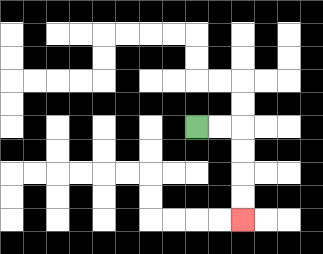{'start': '[8, 5]', 'end': '[10, 9]', 'path_directions': 'R,R,D,D,D,D', 'path_coordinates': '[[8, 5], [9, 5], [10, 5], [10, 6], [10, 7], [10, 8], [10, 9]]'}